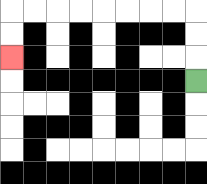{'start': '[8, 3]', 'end': '[0, 2]', 'path_directions': 'U,U,U,L,L,L,L,L,L,L,L,D,D', 'path_coordinates': '[[8, 3], [8, 2], [8, 1], [8, 0], [7, 0], [6, 0], [5, 0], [4, 0], [3, 0], [2, 0], [1, 0], [0, 0], [0, 1], [0, 2]]'}